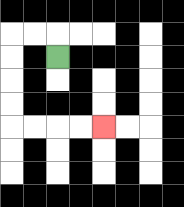{'start': '[2, 2]', 'end': '[4, 5]', 'path_directions': 'U,L,L,D,D,D,D,R,R,R,R', 'path_coordinates': '[[2, 2], [2, 1], [1, 1], [0, 1], [0, 2], [0, 3], [0, 4], [0, 5], [1, 5], [2, 5], [3, 5], [4, 5]]'}